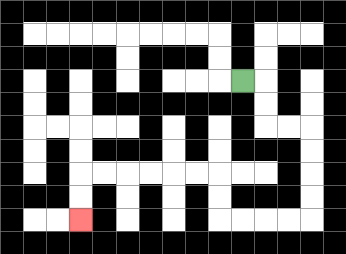{'start': '[10, 3]', 'end': '[3, 9]', 'path_directions': 'R,D,D,R,R,D,D,D,D,L,L,L,L,U,U,L,L,L,L,L,L,D,D', 'path_coordinates': '[[10, 3], [11, 3], [11, 4], [11, 5], [12, 5], [13, 5], [13, 6], [13, 7], [13, 8], [13, 9], [12, 9], [11, 9], [10, 9], [9, 9], [9, 8], [9, 7], [8, 7], [7, 7], [6, 7], [5, 7], [4, 7], [3, 7], [3, 8], [3, 9]]'}